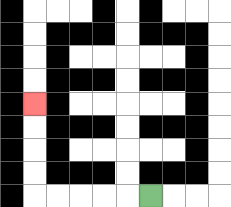{'start': '[6, 8]', 'end': '[1, 4]', 'path_directions': 'L,L,L,L,L,U,U,U,U', 'path_coordinates': '[[6, 8], [5, 8], [4, 8], [3, 8], [2, 8], [1, 8], [1, 7], [1, 6], [1, 5], [1, 4]]'}